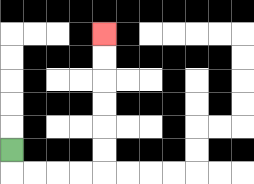{'start': '[0, 6]', 'end': '[4, 1]', 'path_directions': 'D,R,R,R,R,U,U,U,U,U,U', 'path_coordinates': '[[0, 6], [0, 7], [1, 7], [2, 7], [3, 7], [4, 7], [4, 6], [4, 5], [4, 4], [4, 3], [4, 2], [4, 1]]'}